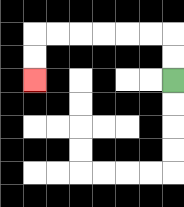{'start': '[7, 3]', 'end': '[1, 3]', 'path_directions': 'U,U,L,L,L,L,L,L,D,D', 'path_coordinates': '[[7, 3], [7, 2], [7, 1], [6, 1], [5, 1], [4, 1], [3, 1], [2, 1], [1, 1], [1, 2], [1, 3]]'}